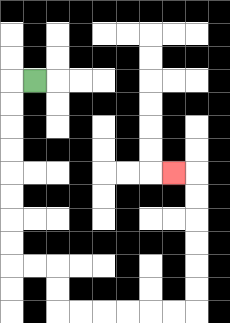{'start': '[1, 3]', 'end': '[7, 7]', 'path_directions': 'L,D,D,D,D,D,D,D,D,R,R,D,D,R,R,R,R,R,R,U,U,U,U,U,U,L', 'path_coordinates': '[[1, 3], [0, 3], [0, 4], [0, 5], [0, 6], [0, 7], [0, 8], [0, 9], [0, 10], [0, 11], [1, 11], [2, 11], [2, 12], [2, 13], [3, 13], [4, 13], [5, 13], [6, 13], [7, 13], [8, 13], [8, 12], [8, 11], [8, 10], [8, 9], [8, 8], [8, 7], [7, 7]]'}